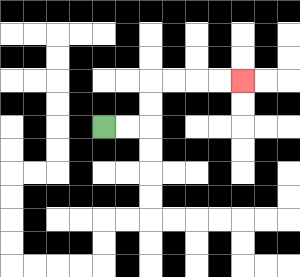{'start': '[4, 5]', 'end': '[10, 3]', 'path_directions': 'R,R,U,U,R,R,R,R', 'path_coordinates': '[[4, 5], [5, 5], [6, 5], [6, 4], [6, 3], [7, 3], [8, 3], [9, 3], [10, 3]]'}